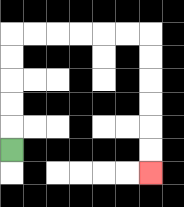{'start': '[0, 6]', 'end': '[6, 7]', 'path_directions': 'U,U,U,U,U,R,R,R,R,R,R,D,D,D,D,D,D', 'path_coordinates': '[[0, 6], [0, 5], [0, 4], [0, 3], [0, 2], [0, 1], [1, 1], [2, 1], [3, 1], [4, 1], [5, 1], [6, 1], [6, 2], [6, 3], [6, 4], [6, 5], [6, 6], [6, 7]]'}